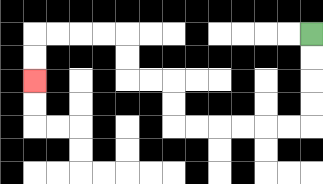{'start': '[13, 1]', 'end': '[1, 3]', 'path_directions': 'D,D,D,D,L,L,L,L,L,L,U,U,L,L,U,U,L,L,L,L,D,D', 'path_coordinates': '[[13, 1], [13, 2], [13, 3], [13, 4], [13, 5], [12, 5], [11, 5], [10, 5], [9, 5], [8, 5], [7, 5], [7, 4], [7, 3], [6, 3], [5, 3], [5, 2], [5, 1], [4, 1], [3, 1], [2, 1], [1, 1], [1, 2], [1, 3]]'}